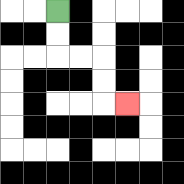{'start': '[2, 0]', 'end': '[5, 4]', 'path_directions': 'D,D,R,R,D,D,R', 'path_coordinates': '[[2, 0], [2, 1], [2, 2], [3, 2], [4, 2], [4, 3], [4, 4], [5, 4]]'}